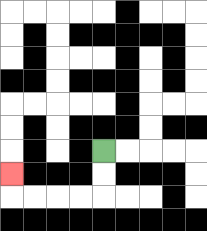{'start': '[4, 6]', 'end': '[0, 7]', 'path_directions': 'D,D,L,L,L,L,U', 'path_coordinates': '[[4, 6], [4, 7], [4, 8], [3, 8], [2, 8], [1, 8], [0, 8], [0, 7]]'}